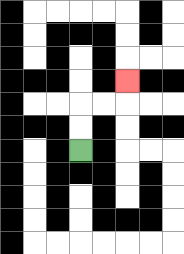{'start': '[3, 6]', 'end': '[5, 3]', 'path_directions': 'U,U,R,R,U', 'path_coordinates': '[[3, 6], [3, 5], [3, 4], [4, 4], [5, 4], [5, 3]]'}